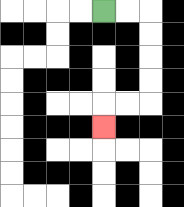{'start': '[4, 0]', 'end': '[4, 5]', 'path_directions': 'R,R,D,D,D,D,L,L,D', 'path_coordinates': '[[4, 0], [5, 0], [6, 0], [6, 1], [6, 2], [6, 3], [6, 4], [5, 4], [4, 4], [4, 5]]'}